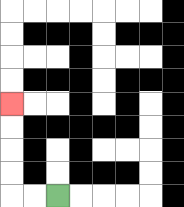{'start': '[2, 8]', 'end': '[0, 4]', 'path_directions': 'L,L,U,U,U,U', 'path_coordinates': '[[2, 8], [1, 8], [0, 8], [0, 7], [0, 6], [0, 5], [0, 4]]'}